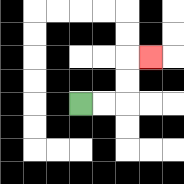{'start': '[3, 4]', 'end': '[6, 2]', 'path_directions': 'R,R,U,U,R', 'path_coordinates': '[[3, 4], [4, 4], [5, 4], [5, 3], [5, 2], [6, 2]]'}